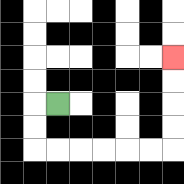{'start': '[2, 4]', 'end': '[7, 2]', 'path_directions': 'L,D,D,R,R,R,R,R,R,U,U,U,U', 'path_coordinates': '[[2, 4], [1, 4], [1, 5], [1, 6], [2, 6], [3, 6], [4, 6], [5, 6], [6, 6], [7, 6], [7, 5], [7, 4], [7, 3], [7, 2]]'}